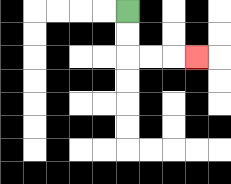{'start': '[5, 0]', 'end': '[8, 2]', 'path_directions': 'D,D,R,R,R', 'path_coordinates': '[[5, 0], [5, 1], [5, 2], [6, 2], [7, 2], [8, 2]]'}